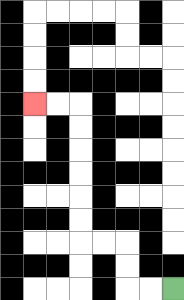{'start': '[7, 12]', 'end': '[1, 4]', 'path_directions': 'L,L,U,U,L,L,U,U,U,U,U,U,L,L', 'path_coordinates': '[[7, 12], [6, 12], [5, 12], [5, 11], [5, 10], [4, 10], [3, 10], [3, 9], [3, 8], [3, 7], [3, 6], [3, 5], [3, 4], [2, 4], [1, 4]]'}